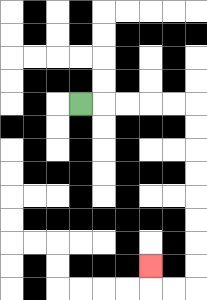{'start': '[3, 4]', 'end': '[6, 11]', 'path_directions': 'R,R,R,R,R,D,D,D,D,D,D,D,D,L,L,U', 'path_coordinates': '[[3, 4], [4, 4], [5, 4], [6, 4], [7, 4], [8, 4], [8, 5], [8, 6], [8, 7], [8, 8], [8, 9], [8, 10], [8, 11], [8, 12], [7, 12], [6, 12], [6, 11]]'}